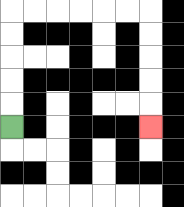{'start': '[0, 5]', 'end': '[6, 5]', 'path_directions': 'U,U,U,U,U,R,R,R,R,R,R,D,D,D,D,D', 'path_coordinates': '[[0, 5], [0, 4], [0, 3], [0, 2], [0, 1], [0, 0], [1, 0], [2, 0], [3, 0], [4, 0], [5, 0], [6, 0], [6, 1], [6, 2], [6, 3], [6, 4], [6, 5]]'}